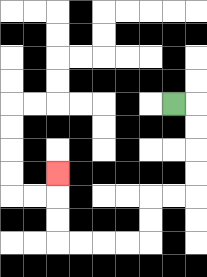{'start': '[7, 4]', 'end': '[2, 7]', 'path_directions': 'R,D,D,D,D,L,L,D,D,L,L,L,L,U,U,U', 'path_coordinates': '[[7, 4], [8, 4], [8, 5], [8, 6], [8, 7], [8, 8], [7, 8], [6, 8], [6, 9], [6, 10], [5, 10], [4, 10], [3, 10], [2, 10], [2, 9], [2, 8], [2, 7]]'}